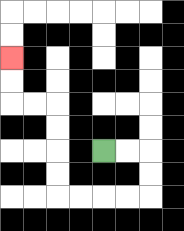{'start': '[4, 6]', 'end': '[0, 2]', 'path_directions': 'R,R,D,D,L,L,L,L,U,U,U,U,L,L,U,U', 'path_coordinates': '[[4, 6], [5, 6], [6, 6], [6, 7], [6, 8], [5, 8], [4, 8], [3, 8], [2, 8], [2, 7], [2, 6], [2, 5], [2, 4], [1, 4], [0, 4], [0, 3], [0, 2]]'}